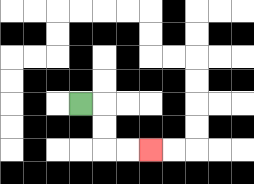{'start': '[3, 4]', 'end': '[6, 6]', 'path_directions': 'R,D,D,R,R', 'path_coordinates': '[[3, 4], [4, 4], [4, 5], [4, 6], [5, 6], [6, 6]]'}